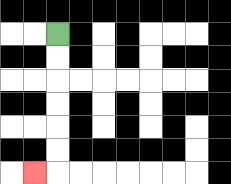{'start': '[2, 1]', 'end': '[1, 7]', 'path_directions': 'D,D,D,D,D,D,L', 'path_coordinates': '[[2, 1], [2, 2], [2, 3], [2, 4], [2, 5], [2, 6], [2, 7], [1, 7]]'}